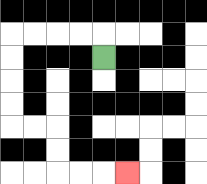{'start': '[4, 2]', 'end': '[5, 7]', 'path_directions': 'U,L,L,L,L,D,D,D,D,R,R,D,D,R,R,R', 'path_coordinates': '[[4, 2], [4, 1], [3, 1], [2, 1], [1, 1], [0, 1], [0, 2], [0, 3], [0, 4], [0, 5], [1, 5], [2, 5], [2, 6], [2, 7], [3, 7], [4, 7], [5, 7]]'}